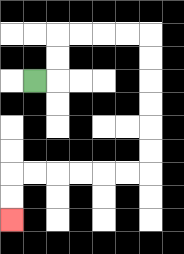{'start': '[1, 3]', 'end': '[0, 9]', 'path_directions': 'R,U,U,R,R,R,R,D,D,D,D,D,D,L,L,L,L,L,L,D,D', 'path_coordinates': '[[1, 3], [2, 3], [2, 2], [2, 1], [3, 1], [4, 1], [5, 1], [6, 1], [6, 2], [6, 3], [6, 4], [6, 5], [6, 6], [6, 7], [5, 7], [4, 7], [3, 7], [2, 7], [1, 7], [0, 7], [0, 8], [0, 9]]'}